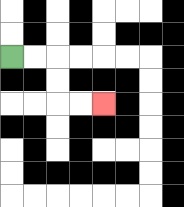{'start': '[0, 2]', 'end': '[4, 4]', 'path_directions': 'R,R,D,D,R,R', 'path_coordinates': '[[0, 2], [1, 2], [2, 2], [2, 3], [2, 4], [3, 4], [4, 4]]'}